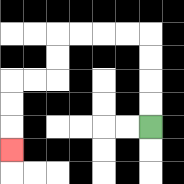{'start': '[6, 5]', 'end': '[0, 6]', 'path_directions': 'U,U,U,U,L,L,L,L,D,D,L,L,D,D,D', 'path_coordinates': '[[6, 5], [6, 4], [6, 3], [6, 2], [6, 1], [5, 1], [4, 1], [3, 1], [2, 1], [2, 2], [2, 3], [1, 3], [0, 3], [0, 4], [0, 5], [0, 6]]'}